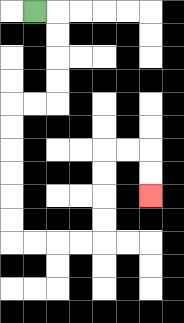{'start': '[1, 0]', 'end': '[6, 8]', 'path_directions': 'R,D,D,D,D,L,L,D,D,D,D,D,D,R,R,R,R,U,U,U,U,R,R,D,D', 'path_coordinates': '[[1, 0], [2, 0], [2, 1], [2, 2], [2, 3], [2, 4], [1, 4], [0, 4], [0, 5], [0, 6], [0, 7], [0, 8], [0, 9], [0, 10], [1, 10], [2, 10], [3, 10], [4, 10], [4, 9], [4, 8], [4, 7], [4, 6], [5, 6], [6, 6], [6, 7], [6, 8]]'}